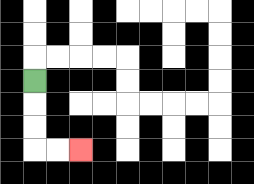{'start': '[1, 3]', 'end': '[3, 6]', 'path_directions': 'D,D,D,R,R', 'path_coordinates': '[[1, 3], [1, 4], [1, 5], [1, 6], [2, 6], [3, 6]]'}